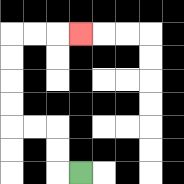{'start': '[3, 7]', 'end': '[3, 1]', 'path_directions': 'L,U,U,L,L,U,U,U,U,R,R,R', 'path_coordinates': '[[3, 7], [2, 7], [2, 6], [2, 5], [1, 5], [0, 5], [0, 4], [0, 3], [0, 2], [0, 1], [1, 1], [2, 1], [3, 1]]'}